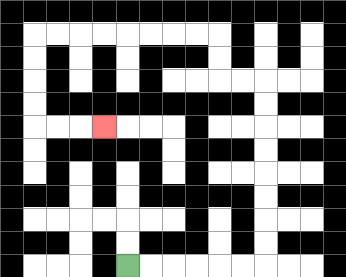{'start': '[5, 11]', 'end': '[4, 5]', 'path_directions': 'R,R,R,R,R,R,U,U,U,U,U,U,U,U,L,L,U,U,L,L,L,L,L,L,L,L,D,D,D,D,R,R,R', 'path_coordinates': '[[5, 11], [6, 11], [7, 11], [8, 11], [9, 11], [10, 11], [11, 11], [11, 10], [11, 9], [11, 8], [11, 7], [11, 6], [11, 5], [11, 4], [11, 3], [10, 3], [9, 3], [9, 2], [9, 1], [8, 1], [7, 1], [6, 1], [5, 1], [4, 1], [3, 1], [2, 1], [1, 1], [1, 2], [1, 3], [1, 4], [1, 5], [2, 5], [3, 5], [4, 5]]'}